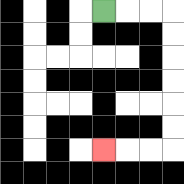{'start': '[4, 0]', 'end': '[4, 6]', 'path_directions': 'R,R,R,D,D,D,D,D,D,L,L,L', 'path_coordinates': '[[4, 0], [5, 0], [6, 0], [7, 0], [7, 1], [7, 2], [7, 3], [7, 4], [7, 5], [7, 6], [6, 6], [5, 6], [4, 6]]'}